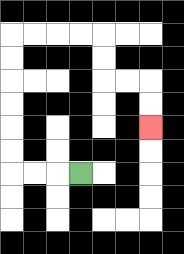{'start': '[3, 7]', 'end': '[6, 5]', 'path_directions': 'L,L,L,U,U,U,U,U,U,R,R,R,R,D,D,R,R,D,D', 'path_coordinates': '[[3, 7], [2, 7], [1, 7], [0, 7], [0, 6], [0, 5], [0, 4], [0, 3], [0, 2], [0, 1], [1, 1], [2, 1], [3, 1], [4, 1], [4, 2], [4, 3], [5, 3], [6, 3], [6, 4], [6, 5]]'}